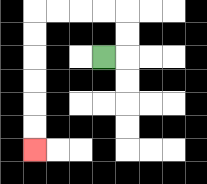{'start': '[4, 2]', 'end': '[1, 6]', 'path_directions': 'R,U,U,L,L,L,L,D,D,D,D,D,D', 'path_coordinates': '[[4, 2], [5, 2], [5, 1], [5, 0], [4, 0], [3, 0], [2, 0], [1, 0], [1, 1], [1, 2], [1, 3], [1, 4], [1, 5], [1, 6]]'}